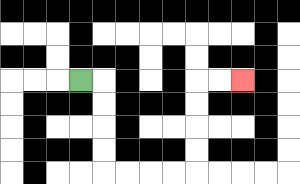{'start': '[3, 3]', 'end': '[10, 3]', 'path_directions': 'R,D,D,D,D,R,R,R,R,U,U,U,U,R,R', 'path_coordinates': '[[3, 3], [4, 3], [4, 4], [4, 5], [4, 6], [4, 7], [5, 7], [6, 7], [7, 7], [8, 7], [8, 6], [8, 5], [8, 4], [8, 3], [9, 3], [10, 3]]'}